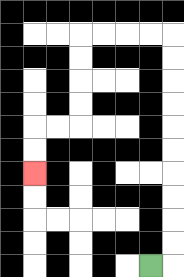{'start': '[6, 11]', 'end': '[1, 7]', 'path_directions': 'R,U,U,U,U,U,U,U,U,U,U,L,L,L,L,D,D,D,D,L,L,D,D', 'path_coordinates': '[[6, 11], [7, 11], [7, 10], [7, 9], [7, 8], [7, 7], [7, 6], [7, 5], [7, 4], [7, 3], [7, 2], [7, 1], [6, 1], [5, 1], [4, 1], [3, 1], [3, 2], [3, 3], [3, 4], [3, 5], [2, 5], [1, 5], [1, 6], [1, 7]]'}